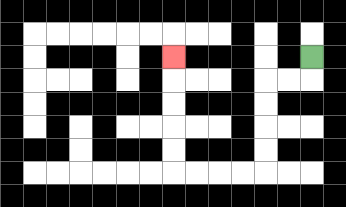{'start': '[13, 2]', 'end': '[7, 2]', 'path_directions': 'D,L,L,D,D,D,D,L,L,L,L,U,U,U,U,U', 'path_coordinates': '[[13, 2], [13, 3], [12, 3], [11, 3], [11, 4], [11, 5], [11, 6], [11, 7], [10, 7], [9, 7], [8, 7], [7, 7], [7, 6], [7, 5], [7, 4], [7, 3], [7, 2]]'}